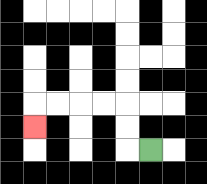{'start': '[6, 6]', 'end': '[1, 5]', 'path_directions': 'L,U,U,L,L,L,L,D', 'path_coordinates': '[[6, 6], [5, 6], [5, 5], [5, 4], [4, 4], [3, 4], [2, 4], [1, 4], [1, 5]]'}